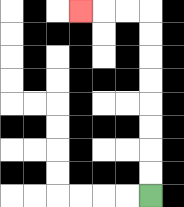{'start': '[6, 8]', 'end': '[3, 0]', 'path_directions': 'U,U,U,U,U,U,U,U,L,L,L', 'path_coordinates': '[[6, 8], [6, 7], [6, 6], [6, 5], [6, 4], [6, 3], [6, 2], [6, 1], [6, 0], [5, 0], [4, 0], [3, 0]]'}